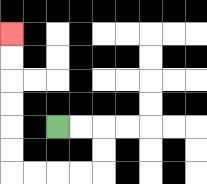{'start': '[2, 5]', 'end': '[0, 1]', 'path_directions': 'R,R,D,D,L,L,L,L,U,U,U,U,U,U', 'path_coordinates': '[[2, 5], [3, 5], [4, 5], [4, 6], [4, 7], [3, 7], [2, 7], [1, 7], [0, 7], [0, 6], [0, 5], [0, 4], [0, 3], [0, 2], [0, 1]]'}